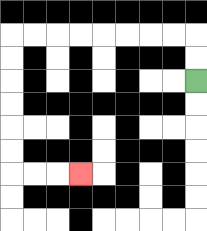{'start': '[8, 3]', 'end': '[3, 7]', 'path_directions': 'U,U,L,L,L,L,L,L,L,L,D,D,D,D,D,D,R,R,R', 'path_coordinates': '[[8, 3], [8, 2], [8, 1], [7, 1], [6, 1], [5, 1], [4, 1], [3, 1], [2, 1], [1, 1], [0, 1], [0, 2], [0, 3], [0, 4], [0, 5], [0, 6], [0, 7], [1, 7], [2, 7], [3, 7]]'}